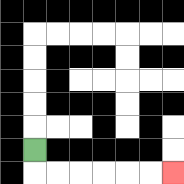{'start': '[1, 6]', 'end': '[7, 7]', 'path_directions': 'D,R,R,R,R,R,R', 'path_coordinates': '[[1, 6], [1, 7], [2, 7], [3, 7], [4, 7], [5, 7], [6, 7], [7, 7]]'}